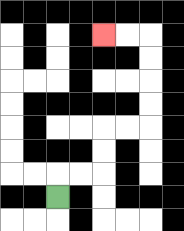{'start': '[2, 8]', 'end': '[4, 1]', 'path_directions': 'U,R,R,U,U,R,R,U,U,U,U,L,L', 'path_coordinates': '[[2, 8], [2, 7], [3, 7], [4, 7], [4, 6], [4, 5], [5, 5], [6, 5], [6, 4], [6, 3], [6, 2], [6, 1], [5, 1], [4, 1]]'}